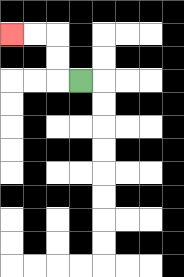{'start': '[3, 3]', 'end': '[0, 1]', 'path_directions': 'L,U,U,L,L', 'path_coordinates': '[[3, 3], [2, 3], [2, 2], [2, 1], [1, 1], [0, 1]]'}